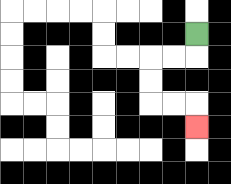{'start': '[8, 1]', 'end': '[8, 5]', 'path_directions': 'D,L,L,D,D,R,R,D', 'path_coordinates': '[[8, 1], [8, 2], [7, 2], [6, 2], [6, 3], [6, 4], [7, 4], [8, 4], [8, 5]]'}